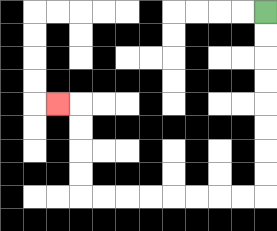{'start': '[11, 0]', 'end': '[2, 4]', 'path_directions': 'D,D,D,D,D,D,D,D,L,L,L,L,L,L,L,L,U,U,U,U,L', 'path_coordinates': '[[11, 0], [11, 1], [11, 2], [11, 3], [11, 4], [11, 5], [11, 6], [11, 7], [11, 8], [10, 8], [9, 8], [8, 8], [7, 8], [6, 8], [5, 8], [4, 8], [3, 8], [3, 7], [3, 6], [3, 5], [3, 4], [2, 4]]'}